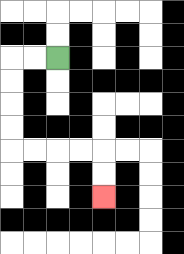{'start': '[2, 2]', 'end': '[4, 8]', 'path_directions': 'L,L,D,D,D,D,R,R,R,R,D,D', 'path_coordinates': '[[2, 2], [1, 2], [0, 2], [0, 3], [0, 4], [0, 5], [0, 6], [1, 6], [2, 6], [3, 6], [4, 6], [4, 7], [4, 8]]'}